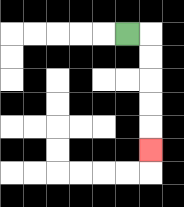{'start': '[5, 1]', 'end': '[6, 6]', 'path_directions': 'R,D,D,D,D,D', 'path_coordinates': '[[5, 1], [6, 1], [6, 2], [6, 3], [6, 4], [6, 5], [6, 6]]'}